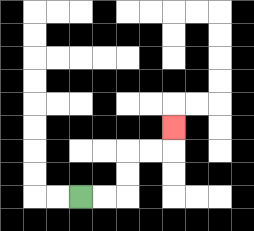{'start': '[3, 8]', 'end': '[7, 5]', 'path_directions': 'R,R,U,U,R,R,U', 'path_coordinates': '[[3, 8], [4, 8], [5, 8], [5, 7], [5, 6], [6, 6], [7, 6], [7, 5]]'}